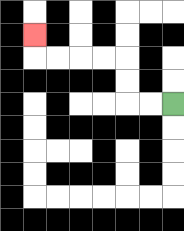{'start': '[7, 4]', 'end': '[1, 1]', 'path_directions': 'L,L,U,U,L,L,L,L,U', 'path_coordinates': '[[7, 4], [6, 4], [5, 4], [5, 3], [5, 2], [4, 2], [3, 2], [2, 2], [1, 2], [1, 1]]'}